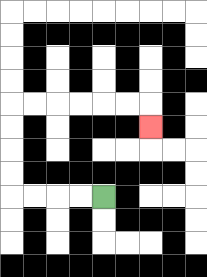{'start': '[4, 8]', 'end': '[6, 5]', 'path_directions': 'L,L,L,L,U,U,U,U,R,R,R,R,R,R,D', 'path_coordinates': '[[4, 8], [3, 8], [2, 8], [1, 8], [0, 8], [0, 7], [0, 6], [0, 5], [0, 4], [1, 4], [2, 4], [3, 4], [4, 4], [5, 4], [6, 4], [6, 5]]'}